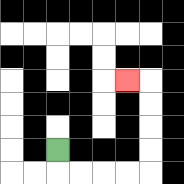{'start': '[2, 6]', 'end': '[5, 3]', 'path_directions': 'D,R,R,R,R,U,U,U,U,L', 'path_coordinates': '[[2, 6], [2, 7], [3, 7], [4, 7], [5, 7], [6, 7], [6, 6], [6, 5], [6, 4], [6, 3], [5, 3]]'}